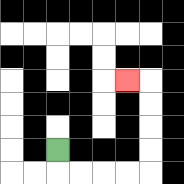{'start': '[2, 6]', 'end': '[5, 3]', 'path_directions': 'D,R,R,R,R,U,U,U,U,L', 'path_coordinates': '[[2, 6], [2, 7], [3, 7], [4, 7], [5, 7], [6, 7], [6, 6], [6, 5], [6, 4], [6, 3], [5, 3]]'}